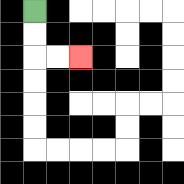{'start': '[1, 0]', 'end': '[3, 2]', 'path_directions': 'D,D,R,R', 'path_coordinates': '[[1, 0], [1, 1], [1, 2], [2, 2], [3, 2]]'}